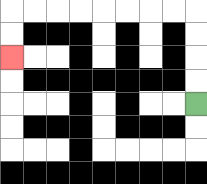{'start': '[8, 4]', 'end': '[0, 2]', 'path_directions': 'U,U,U,U,L,L,L,L,L,L,L,L,D,D', 'path_coordinates': '[[8, 4], [8, 3], [8, 2], [8, 1], [8, 0], [7, 0], [6, 0], [5, 0], [4, 0], [3, 0], [2, 0], [1, 0], [0, 0], [0, 1], [0, 2]]'}